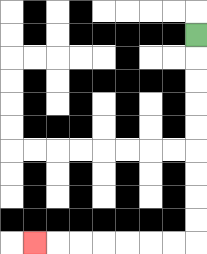{'start': '[8, 1]', 'end': '[1, 10]', 'path_directions': 'D,D,D,D,D,D,D,D,D,L,L,L,L,L,L,L', 'path_coordinates': '[[8, 1], [8, 2], [8, 3], [8, 4], [8, 5], [8, 6], [8, 7], [8, 8], [8, 9], [8, 10], [7, 10], [6, 10], [5, 10], [4, 10], [3, 10], [2, 10], [1, 10]]'}